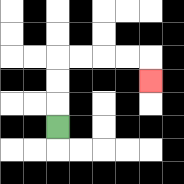{'start': '[2, 5]', 'end': '[6, 3]', 'path_directions': 'U,U,U,R,R,R,R,D', 'path_coordinates': '[[2, 5], [2, 4], [2, 3], [2, 2], [3, 2], [4, 2], [5, 2], [6, 2], [6, 3]]'}